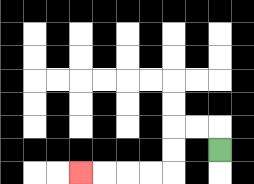{'start': '[9, 6]', 'end': '[3, 7]', 'path_directions': 'U,L,L,D,D,L,L,L,L', 'path_coordinates': '[[9, 6], [9, 5], [8, 5], [7, 5], [7, 6], [7, 7], [6, 7], [5, 7], [4, 7], [3, 7]]'}